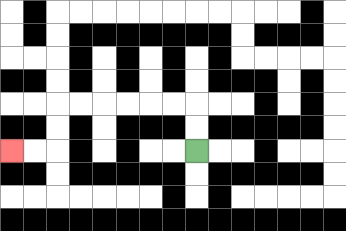{'start': '[8, 6]', 'end': '[0, 6]', 'path_directions': 'U,U,L,L,L,L,L,L,D,D,L,L', 'path_coordinates': '[[8, 6], [8, 5], [8, 4], [7, 4], [6, 4], [5, 4], [4, 4], [3, 4], [2, 4], [2, 5], [2, 6], [1, 6], [0, 6]]'}